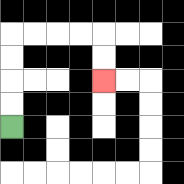{'start': '[0, 5]', 'end': '[4, 3]', 'path_directions': 'U,U,U,U,R,R,R,R,D,D', 'path_coordinates': '[[0, 5], [0, 4], [0, 3], [0, 2], [0, 1], [1, 1], [2, 1], [3, 1], [4, 1], [4, 2], [4, 3]]'}